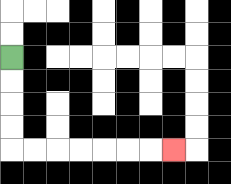{'start': '[0, 2]', 'end': '[7, 6]', 'path_directions': 'D,D,D,D,R,R,R,R,R,R,R', 'path_coordinates': '[[0, 2], [0, 3], [0, 4], [0, 5], [0, 6], [1, 6], [2, 6], [3, 6], [4, 6], [5, 6], [6, 6], [7, 6]]'}